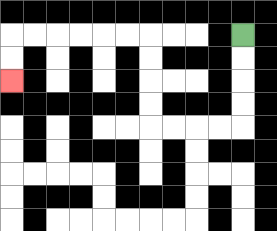{'start': '[10, 1]', 'end': '[0, 3]', 'path_directions': 'D,D,D,D,L,L,L,L,U,U,U,U,L,L,L,L,L,L,D,D', 'path_coordinates': '[[10, 1], [10, 2], [10, 3], [10, 4], [10, 5], [9, 5], [8, 5], [7, 5], [6, 5], [6, 4], [6, 3], [6, 2], [6, 1], [5, 1], [4, 1], [3, 1], [2, 1], [1, 1], [0, 1], [0, 2], [0, 3]]'}